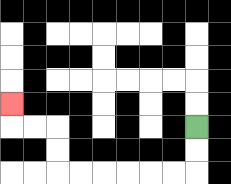{'start': '[8, 5]', 'end': '[0, 4]', 'path_directions': 'D,D,L,L,L,L,L,L,U,U,L,L,U', 'path_coordinates': '[[8, 5], [8, 6], [8, 7], [7, 7], [6, 7], [5, 7], [4, 7], [3, 7], [2, 7], [2, 6], [2, 5], [1, 5], [0, 5], [0, 4]]'}